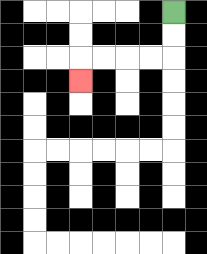{'start': '[7, 0]', 'end': '[3, 3]', 'path_directions': 'D,D,L,L,L,L,D', 'path_coordinates': '[[7, 0], [7, 1], [7, 2], [6, 2], [5, 2], [4, 2], [3, 2], [3, 3]]'}